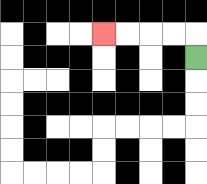{'start': '[8, 2]', 'end': '[4, 1]', 'path_directions': 'U,L,L,L,L', 'path_coordinates': '[[8, 2], [8, 1], [7, 1], [6, 1], [5, 1], [4, 1]]'}